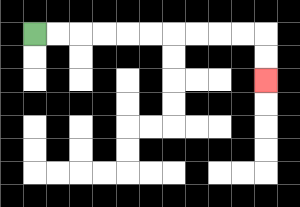{'start': '[1, 1]', 'end': '[11, 3]', 'path_directions': 'R,R,R,R,R,R,R,R,R,R,D,D', 'path_coordinates': '[[1, 1], [2, 1], [3, 1], [4, 1], [5, 1], [6, 1], [7, 1], [8, 1], [9, 1], [10, 1], [11, 1], [11, 2], [11, 3]]'}